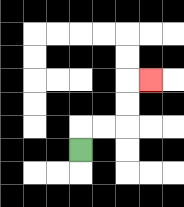{'start': '[3, 6]', 'end': '[6, 3]', 'path_directions': 'U,R,R,U,U,R', 'path_coordinates': '[[3, 6], [3, 5], [4, 5], [5, 5], [5, 4], [5, 3], [6, 3]]'}